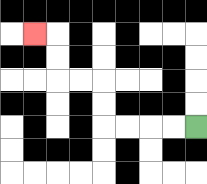{'start': '[8, 5]', 'end': '[1, 1]', 'path_directions': 'L,L,L,L,U,U,L,L,U,U,L', 'path_coordinates': '[[8, 5], [7, 5], [6, 5], [5, 5], [4, 5], [4, 4], [4, 3], [3, 3], [2, 3], [2, 2], [2, 1], [1, 1]]'}